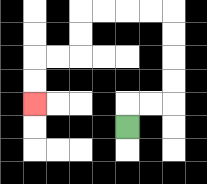{'start': '[5, 5]', 'end': '[1, 4]', 'path_directions': 'U,R,R,U,U,U,U,L,L,L,L,D,D,L,L,D,D', 'path_coordinates': '[[5, 5], [5, 4], [6, 4], [7, 4], [7, 3], [7, 2], [7, 1], [7, 0], [6, 0], [5, 0], [4, 0], [3, 0], [3, 1], [3, 2], [2, 2], [1, 2], [1, 3], [1, 4]]'}